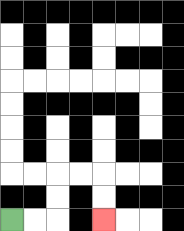{'start': '[0, 9]', 'end': '[4, 9]', 'path_directions': 'R,R,U,U,R,R,D,D', 'path_coordinates': '[[0, 9], [1, 9], [2, 9], [2, 8], [2, 7], [3, 7], [4, 7], [4, 8], [4, 9]]'}